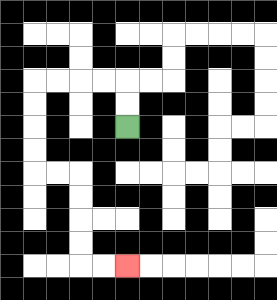{'start': '[5, 5]', 'end': '[5, 11]', 'path_directions': 'U,U,L,L,L,L,D,D,D,D,R,R,D,D,D,D,R,R', 'path_coordinates': '[[5, 5], [5, 4], [5, 3], [4, 3], [3, 3], [2, 3], [1, 3], [1, 4], [1, 5], [1, 6], [1, 7], [2, 7], [3, 7], [3, 8], [3, 9], [3, 10], [3, 11], [4, 11], [5, 11]]'}